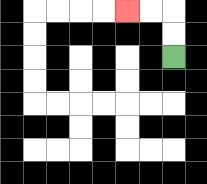{'start': '[7, 2]', 'end': '[5, 0]', 'path_directions': 'U,U,L,L', 'path_coordinates': '[[7, 2], [7, 1], [7, 0], [6, 0], [5, 0]]'}